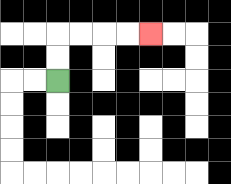{'start': '[2, 3]', 'end': '[6, 1]', 'path_directions': 'U,U,R,R,R,R', 'path_coordinates': '[[2, 3], [2, 2], [2, 1], [3, 1], [4, 1], [5, 1], [6, 1]]'}